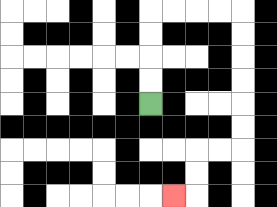{'start': '[6, 4]', 'end': '[7, 8]', 'path_directions': 'U,U,U,U,R,R,R,R,D,D,D,D,D,D,L,L,D,D,L', 'path_coordinates': '[[6, 4], [6, 3], [6, 2], [6, 1], [6, 0], [7, 0], [8, 0], [9, 0], [10, 0], [10, 1], [10, 2], [10, 3], [10, 4], [10, 5], [10, 6], [9, 6], [8, 6], [8, 7], [8, 8], [7, 8]]'}